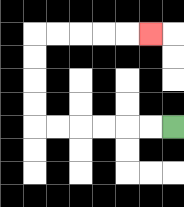{'start': '[7, 5]', 'end': '[6, 1]', 'path_directions': 'L,L,L,L,L,L,U,U,U,U,R,R,R,R,R', 'path_coordinates': '[[7, 5], [6, 5], [5, 5], [4, 5], [3, 5], [2, 5], [1, 5], [1, 4], [1, 3], [1, 2], [1, 1], [2, 1], [3, 1], [4, 1], [5, 1], [6, 1]]'}